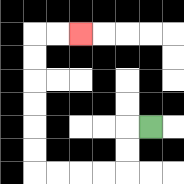{'start': '[6, 5]', 'end': '[3, 1]', 'path_directions': 'L,D,D,L,L,L,L,U,U,U,U,U,U,R,R', 'path_coordinates': '[[6, 5], [5, 5], [5, 6], [5, 7], [4, 7], [3, 7], [2, 7], [1, 7], [1, 6], [1, 5], [1, 4], [1, 3], [1, 2], [1, 1], [2, 1], [3, 1]]'}